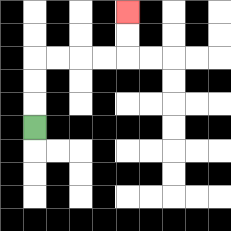{'start': '[1, 5]', 'end': '[5, 0]', 'path_directions': 'U,U,U,R,R,R,R,U,U', 'path_coordinates': '[[1, 5], [1, 4], [1, 3], [1, 2], [2, 2], [3, 2], [4, 2], [5, 2], [5, 1], [5, 0]]'}